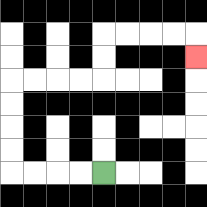{'start': '[4, 7]', 'end': '[8, 2]', 'path_directions': 'L,L,L,L,U,U,U,U,R,R,R,R,U,U,R,R,R,R,D', 'path_coordinates': '[[4, 7], [3, 7], [2, 7], [1, 7], [0, 7], [0, 6], [0, 5], [0, 4], [0, 3], [1, 3], [2, 3], [3, 3], [4, 3], [4, 2], [4, 1], [5, 1], [6, 1], [7, 1], [8, 1], [8, 2]]'}